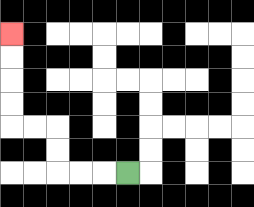{'start': '[5, 7]', 'end': '[0, 1]', 'path_directions': 'L,L,L,U,U,L,L,U,U,U,U', 'path_coordinates': '[[5, 7], [4, 7], [3, 7], [2, 7], [2, 6], [2, 5], [1, 5], [0, 5], [0, 4], [0, 3], [0, 2], [0, 1]]'}